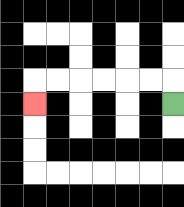{'start': '[7, 4]', 'end': '[1, 4]', 'path_directions': 'U,L,L,L,L,L,L,D', 'path_coordinates': '[[7, 4], [7, 3], [6, 3], [5, 3], [4, 3], [3, 3], [2, 3], [1, 3], [1, 4]]'}